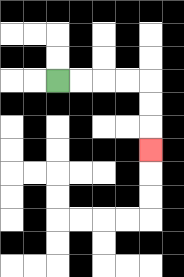{'start': '[2, 3]', 'end': '[6, 6]', 'path_directions': 'R,R,R,R,D,D,D', 'path_coordinates': '[[2, 3], [3, 3], [4, 3], [5, 3], [6, 3], [6, 4], [6, 5], [6, 6]]'}